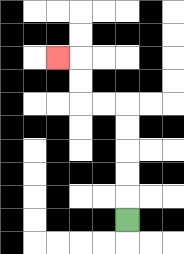{'start': '[5, 9]', 'end': '[2, 2]', 'path_directions': 'U,U,U,U,U,L,L,U,U,L', 'path_coordinates': '[[5, 9], [5, 8], [5, 7], [5, 6], [5, 5], [5, 4], [4, 4], [3, 4], [3, 3], [3, 2], [2, 2]]'}